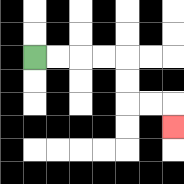{'start': '[1, 2]', 'end': '[7, 5]', 'path_directions': 'R,R,R,R,D,D,R,R,D', 'path_coordinates': '[[1, 2], [2, 2], [3, 2], [4, 2], [5, 2], [5, 3], [5, 4], [6, 4], [7, 4], [7, 5]]'}